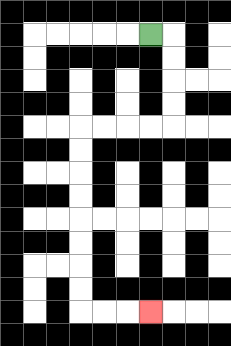{'start': '[6, 1]', 'end': '[6, 13]', 'path_directions': 'R,D,D,D,D,L,L,L,L,D,D,D,D,D,D,D,D,R,R,R', 'path_coordinates': '[[6, 1], [7, 1], [7, 2], [7, 3], [7, 4], [7, 5], [6, 5], [5, 5], [4, 5], [3, 5], [3, 6], [3, 7], [3, 8], [3, 9], [3, 10], [3, 11], [3, 12], [3, 13], [4, 13], [5, 13], [6, 13]]'}